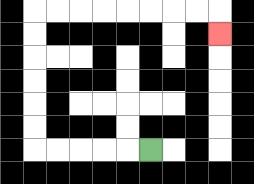{'start': '[6, 6]', 'end': '[9, 1]', 'path_directions': 'L,L,L,L,L,U,U,U,U,U,U,R,R,R,R,R,R,R,R,D', 'path_coordinates': '[[6, 6], [5, 6], [4, 6], [3, 6], [2, 6], [1, 6], [1, 5], [1, 4], [1, 3], [1, 2], [1, 1], [1, 0], [2, 0], [3, 0], [4, 0], [5, 0], [6, 0], [7, 0], [8, 0], [9, 0], [9, 1]]'}